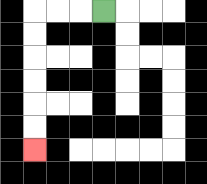{'start': '[4, 0]', 'end': '[1, 6]', 'path_directions': 'L,L,L,D,D,D,D,D,D', 'path_coordinates': '[[4, 0], [3, 0], [2, 0], [1, 0], [1, 1], [1, 2], [1, 3], [1, 4], [1, 5], [1, 6]]'}